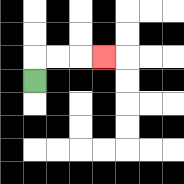{'start': '[1, 3]', 'end': '[4, 2]', 'path_directions': 'U,R,R,R', 'path_coordinates': '[[1, 3], [1, 2], [2, 2], [3, 2], [4, 2]]'}